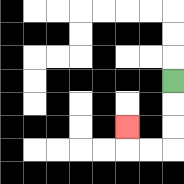{'start': '[7, 3]', 'end': '[5, 5]', 'path_directions': 'D,D,D,L,L,U', 'path_coordinates': '[[7, 3], [7, 4], [7, 5], [7, 6], [6, 6], [5, 6], [5, 5]]'}